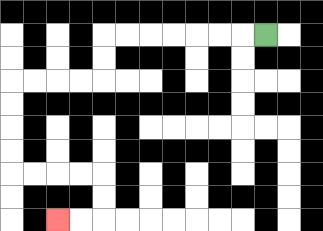{'start': '[11, 1]', 'end': '[2, 9]', 'path_directions': 'L,L,L,L,L,L,L,D,D,L,L,L,L,D,D,D,D,R,R,R,R,D,D,L,L', 'path_coordinates': '[[11, 1], [10, 1], [9, 1], [8, 1], [7, 1], [6, 1], [5, 1], [4, 1], [4, 2], [4, 3], [3, 3], [2, 3], [1, 3], [0, 3], [0, 4], [0, 5], [0, 6], [0, 7], [1, 7], [2, 7], [3, 7], [4, 7], [4, 8], [4, 9], [3, 9], [2, 9]]'}